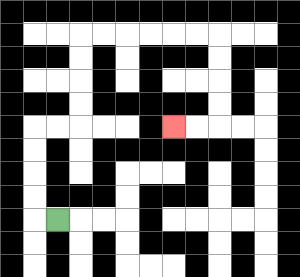{'start': '[2, 9]', 'end': '[7, 5]', 'path_directions': 'L,U,U,U,U,R,R,U,U,U,U,R,R,R,R,R,R,D,D,D,D,L,L', 'path_coordinates': '[[2, 9], [1, 9], [1, 8], [1, 7], [1, 6], [1, 5], [2, 5], [3, 5], [3, 4], [3, 3], [3, 2], [3, 1], [4, 1], [5, 1], [6, 1], [7, 1], [8, 1], [9, 1], [9, 2], [9, 3], [9, 4], [9, 5], [8, 5], [7, 5]]'}